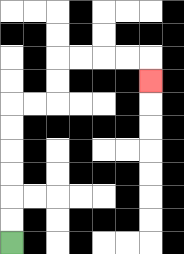{'start': '[0, 10]', 'end': '[6, 3]', 'path_directions': 'U,U,U,U,U,U,R,R,U,U,R,R,R,R,D', 'path_coordinates': '[[0, 10], [0, 9], [0, 8], [0, 7], [0, 6], [0, 5], [0, 4], [1, 4], [2, 4], [2, 3], [2, 2], [3, 2], [4, 2], [5, 2], [6, 2], [6, 3]]'}